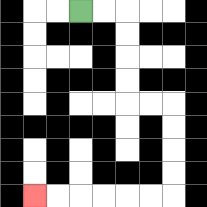{'start': '[3, 0]', 'end': '[1, 8]', 'path_directions': 'R,R,D,D,D,D,R,R,D,D,D,D,L,L,L,L,L,L', 'path_coordinates': '[[3, 0], [4, 0], [5, 0], [5, 1], [5, 2], [5, 3], [5, 4], [6, 4], [7, 4], [7, 5], [7, 6], [7, 7], [7, 8], [6, 8], [5, 8], [4, 8], [3, 8], [2, 8], [1, 8]]'}